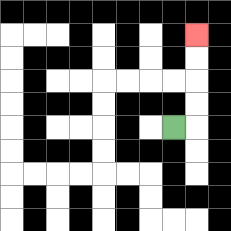{'start': '[7, 5]', 'end': '[8, 1]', 'path_directions': 'R,U,U,U,U', 'path_coordinates': '[[7, 5], [8, 5], [8, 4], [8, 3], [8, 2], [8, 1]]'}